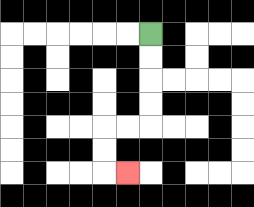{'start': '[6, 1]', 'end': '[5, 7]', 'path_directions': 'D,D,D,D,L,L,D,D,R', 'path_coordinates': '[[6, 1], [6, 2], [6, 3], [6, 4], [6, 5], [5, 5], [4, 5], [4, 6], [4, 7], [5, 7]]'}